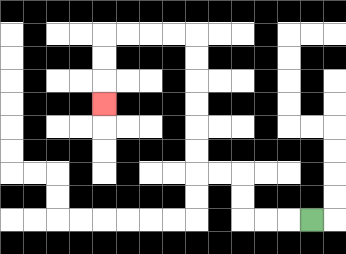{'start': '[13, 9]', 'end': '[4, 4]', 'path_directions': 'L,L,L,U,U,L,L,U,U,U,U,U,U,L,L,L,L,D,D,D', 'path_coordinates': '[[13, 9], [12, 9], [11, 9], [10, 9], [10, 8], [10, 7], [9, 7], [8, 7], [8, 6], [8, 5], [8, 4], [8, 3], [8, 2], [8, 1], [7, 1], [6, 1], [5, 1], [4, 1], [4, 2], [4, 3], [4, 4]]'}